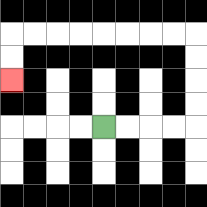{'start': '[4, 5]', 'end': '[0, 3]', 'path_directions': 'R,R,R,R,U,U,U,U,L,L,L,L,L,L,L,L,D,D', 'path_coordinates': '[[4, 5], [5, 5], [6, 5], [7, 5], [8, 5], [8, 4], [8, 3], [8, 2], [8, 1], [7, 1], [6, 1], [5, 1], [4, 1], [3, 1], [2, 1], [1, 1], [0, 1], [0, 2], [0, 3]]'}